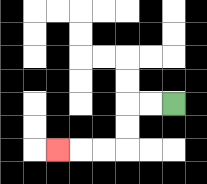{'start': '[7, 4]', 'end': '[2, 6]', 'path_directions': 'L,L,D,D,L,L,L', 'path_coordinates': '[[7, 4], [6, 4], [5, 4], [5, 5], [5, 6], [4, 6], [3, 6], [2, 6]]'}